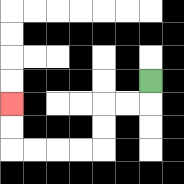{'start': '[6, 3]', 'end': '[0, 4]', 'path_directions': 'D,L,L,D,D,L,L,L,L,U,U', 'path_coordinates': '[[6, 3], [6, 4], [5, 4], [4, 4], [4, 5], [4, 6], [3, 6], [2, 6], [1, 6], [0, 6], [0, 5], [0, 4]]'}